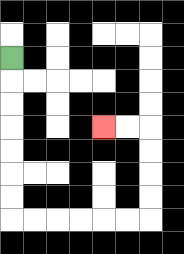{'start': '[0, 2]', 'end': '[4, 5]', 'path_directions': 'D,D,D,D,D,D,D,R,R,R,R,R,R,U,U,U,U,L,L', 'path_coordinates': '[[0, 2], [0, 3], [0, 4], [0, 5], [0, 6], [0, 7], [0, 8], [0, 9], [1, 9], [2, 9], [3, 9], [4, 9], [5, 9], [6, 9], [6, 8], [6, 7], [6, 6], [6, 5], [5, 5], [4, 5]]'}